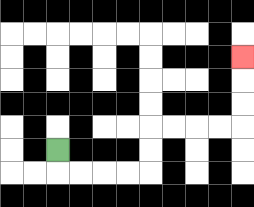{'start': '[2, 6]', 'end': '[10, 2]', 'path_directions': 'D,R,R,R,R,U,U,R,R,R,R,U,U,U', 'path_coordinates': '[[2, 6], [2, 7], [3, 7], [4, 7], [5, 7], [6, 7], [6, 6], [6, 5], [7, 5], [8, 5], [9, 5], [10, 5], [10, 4], [10, 3], [10, 2]]'}